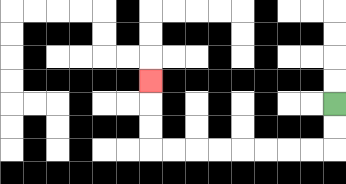{'start': '[14, 4]', 'end': '[6, 3]', 'path_directions': 'D,D,L,L,L,L,L,L,L,L,U,U,U', 'path_coordinates': '[[14, 4], [14, 5], [14, 6], [13, 6], [12, 6], [11, 6], [10, 6], [9, 6], [8, 6], [7, 6], [6, 6], [6, 5], [6, 4], [6, 3]]'}